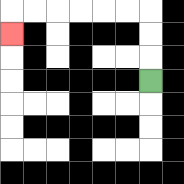{'start': '[6, 3]', 'end': '[0, 1]', 'path_directions': 'U,U,U,L,L,L,L,L,L,D', 'path_coordinates': '[[6, 3], [6, 2], [6, 1], [6, 0], [5, 0], [4, 0], [3, 0], [2, 0], [1, 0], [0, 0], [0, 1]]'}